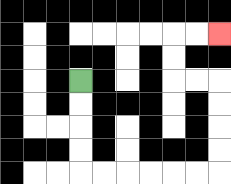{'start': '[3, 3]', 'end': '[9, 1]', 'path_directions': 'D,D,D,D,R,R,R,R,R,R,U,U,U,U,L,L,U,U,R,R', 'path_coordinates': '[[3, 3], [3, 4], [3, 5], [3, 6], [3, 7], [4, 7], [5, 7], [6, 7], [7, 7], [8, 7], [9, 7], [9, 6], [9, 5], [9, 4], [9, 3], [8, 3], [7, 3], [7, 2], [7, 1], [8, 1], [9, 1]]'}